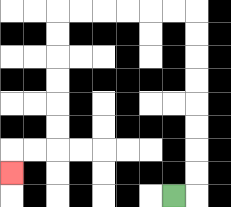{'start': '[7, 8]', 'end': '[0, 7]', 'path_directions': 'R,U,U,U,U,U,U,U,U,L,L,L,L,L,L,D,D,D,D,D,D,L,L,D', 'path_coordinates': '[[7, 8], [8, 8], [8, 7], [8, 6], [8, 5], [8, 4], [8, 3], [8, 2], [8, 1], [8, 0], [7, 0], [6, 0], [5, 0], [4, 0], [3, 0], [2, 0], [2, 1], [2, 2], [2, 3], [2, 4], [2, 5], [2, 6], [1, 6], [0, 6], [0, 7]]'}